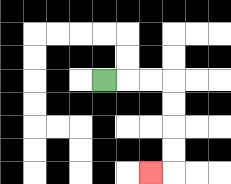{'start': '[4, 3]', 'end': '[6, 7]', 'path_directions': 'R,R,R,D,D,D,D,L', 'path_coordinates': '[[4, 3], [5, 3], [6, 3], [7, 3], [7, 4], [7, 5], [7, 6], [7, 7], [6, 7]]'}